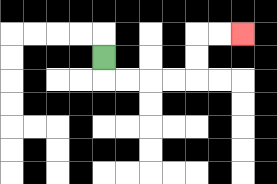{'start': '[4, 2]', 'end': '[10, 1]', 'path_directions': 'D,R,R,R,R,U,U,R,R', 'path_coordinates': '[[4, 2], [4, 3], [5, 3], [6, 3], [7, 3], [8, 3], [8, 2], [8, 1], [9, 1], [10, 1]]'}